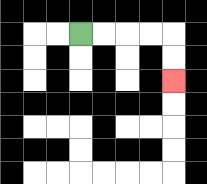{'start': '[3, 1]', 'end': '[7, 3]', 'path_directions': 'R,R,R,R,D,D', 'path_coordinates': '[[3, 1], [4, 1], [5, 1], [6, 1], [7, 1], [7, 2], [7, 3]]'}